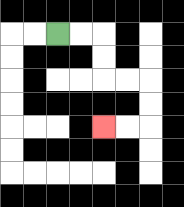{'start': '[2, 1]', 'end': '[4, 5]', 'path_directions': 'R,R,D,D,R,R,D,D,L,L', 'path_coordinates': '[[2, 1], [3, 1], [4, 1], [4, 2], [4, 3], [5, 3], [6, 3], [6, 4], [6, 5], [5, 5], [4, 5]]'}